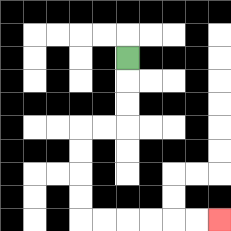{'start': '[5, 2]', 'end': '[9, 9]', 'path_directions': 'D,D,D,L,L,D,D,D,D,R,R,R,R,R,R', 'path_coordinates': '[[5, 2], [5, 3], [5, 4], [5, 5], [4, 5], [3, 5], [3, 6], [3, 7], [3, 8], [3, 9], [4, 9], [5, 9], [6, 9], [7, 9], [8, 9], [9, 9]]'}